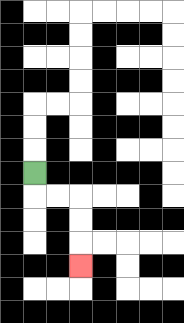{'start': '[1, 7]', 'end': '[3, 11]', 'path_directions': 'D,R,R,D,D,D', 'path_coordinates': '[[1, 7], [1, 8], [2, 8], [3, 8], [3, 9], [3, 10], [3, 11]]'}